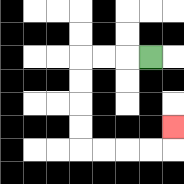{'start': '[6, 2]', 'end': '[7, 5]', 'path_directions': 'L,L,L,D,D,D,D,R,R,R,R,U', 'path_coordinates': '[[6, 2], [5, 2], [4, 2], [3, 2], [3, 3], [3, 4], [3, 5], [3, 6], [4, 6], [5, 6], [6, 6], [7, 6], [7, 5]]'}